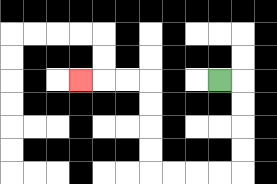{'start': '[9, 3]', 'end': '[3, 3]', 'path_directions': 'R,D,D,D,D,L,L,L,L,U,U,U,U,L,L,L', 'path_coordinates': '[[9, 3], [10, 3], [10, 4], [10, 5], [10, 6], [10, 7], [9, 7], [8, 7], [7, 7], [6, 7], [6, 6], [6, 5], [6, 4], [6, 3], [5, 3], [4, 3], [3, 3]]'}